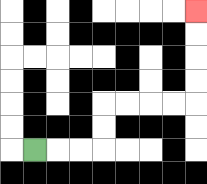{'start': '[1, 6]', 'end': '[8, 0]', 'path_directions': 'R,R,R,U,U,R,R,R,R,U,U,U,U', 'path_coordinates': '[[1, 6], [2, 6], [3, 6], [4, 6], [4, 5], [4, 4], [5, 4], [6, 4], [7, 4], [8, 4], [8, 3], [8, 2], [8, 1], [8, 0]]'}